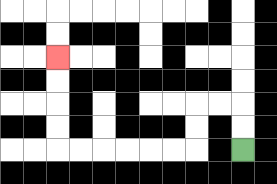{'start': '[10, 6]', 'end': '[2, 2]', 'path_directions': 'U,U,L,L,D,D,L,L,L,L,L,L,U,U,U,U', 'path_coordinates': '[[10, 6], [10, 5], [10, 4], [9, 4], [8, 4], [8, 5], [8, 6], [7, 6], [6, 6], [5, 6], [4, 6], [3, 6], [2, 6], [2, 5], [2, 4], [2, 3], [2, 2]]'}